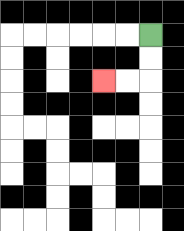{'start': '[6, 1]', 'end': '[4, 3]', 'path_directions': 'D,D,L,L', 'path_coordinates': '[[6, 1], [6, 2], [6, 3], [5, 3], [4, 3]]'}